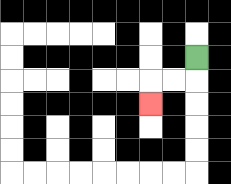{'start': '[8, 2]', 'end': '[6, 4]', 'path_directions': 'D,L,L,D', 'path_coordinates': '[[8, 2], [8, 3], [7, 3], [6, 3], [6, 4]]'}